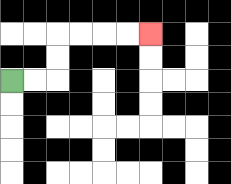{'start': '[0, 3]', 'end': '[6, 1]', 'path_directions': 'R,R,U,U,R,R,R,R', 'path_coordinates': '[[0, 3], [1, 3], [2, 3], [2, 2], [2, 1], [3, 1], [4, 1], [5, 1], [6, 1]]'}